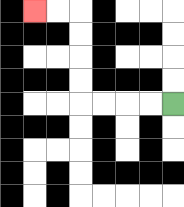{'start': '[7, 4]', 'end': '[1, 0]', 'path_directions': 'L,L,L,L,U,U,U,U,L,L', 'path_coordinates': '[[7, 4], [6, 4], [5, 4], [4, 4], [3, 4], [3, 3], [3, 2], [3, 1], [3, 0], [2, 0], [1, 0]]'}